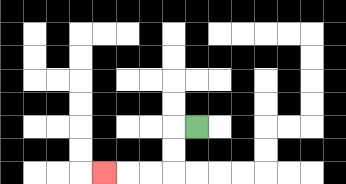{'start': '[8, 5]', 'end': '[4, 7]', 'path_directions': 'L,D,D,L,L,L', 'path_coordinates': '[[8, 5], [7, 5], [7, 6], [7, 7], [6, 7], [5, 7], [4, 7]]'}